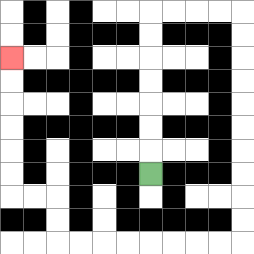{'start': '[6, 7]', 'end': '[0, 2]', 'path_directions': 'U,U,U,U,U,U,U,R,R,R,R,D,D,D,D,D,D,D,D,D,D,L,L,L,L,L,L,L,L,U,U,L,L,U,U,U,U,U,U', 'path_coordinates': '[[6, 7], [6, 6], [6, 5], [6, 4], [6, 3], [6, 2], [6, 1], [6, 0], [7, 0], [8, 0], [9, 0], [10, 0], [10, 1], [10, 2], [10, 3], [10, 4], [10, 5], [10, 6], [10, 7], [10, 8], [10, 9], [10, 10], [9, 10], [8, 10], [7, 10], [6, 10], [5, 10], [4, 10], [3, 10], [2, 10], [2, 9], [2, 8], [1, 8], [0, 8], [0, 7], [0, 6], [0, 5], [0, 4], [0, 3], [0, 2]]'}